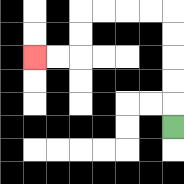{'start': '[7, 5]', 'end': '[1, 2]', 'path_directions': 'U,U,U,U,U,L,L,L,L,D,D,L,L', 'path_coordinates': '[[7, 5], [7, 4], [7, 3], [7, 2], [7, 1], [7, 0], [6, 0], [5, 0], [4, 0], [3, 0], [3, 1], [3, 2], [2, 2], [1, 2]]'}